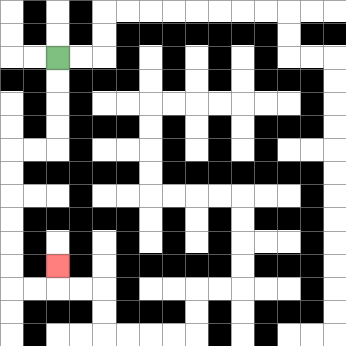{'start': '[2, 2]', 'end': '[2, 11]', 'path_directions': 'D,D,D,D,L,L,D,D,D,D,D,D,R,R,U', 'path_coordinates': '[[2, 2], [2, 3], [2, 4], [2, 5], [2, 6], [1, 6], [0, 6], [0, 7], [0, 8], [0, 9], [0, 10], [0, 11], [0, 12], [1, 12], [2, 12], [2, 11]]'}